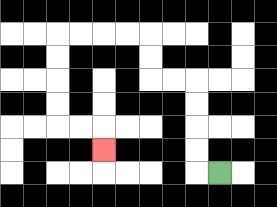{'start': '[9, 7]', 'end': '[4, 6]', 'path_directions': 'L,U,U,U,U,L,L,U,U,L,L,L,L,D,D,D,D,R,R,D', 'path_coordinates': '[[9, 7], [8, 7], [8, 6], [8, 5], [8, 4], [8, 3], [7, 3], [6, 3], [6, 2], [6, 1], [5, 1], [4, 1], [3, 1], [2, 1], [2, 2], [2, 3], [2, 4], [2, 5], [3, 5], [4, 5], [4, 6]]'}